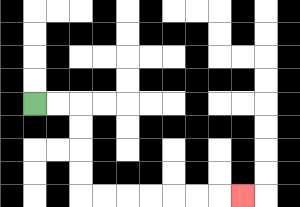{'start': '[1, 4]', 'end': '[10, 8]', 'path_directions': 'R,R,D,D,D,D,R,R,R,R,R,R,R', 'path_coordinates': '[[1, 4], [2, 4], [3, 4], [3, 5], [3, 6], [3, 7], [3, 8], [4, 8], [5, 8], [6, 8], [7, 8], [8, 8], [9, 8], [10, 8]]'}